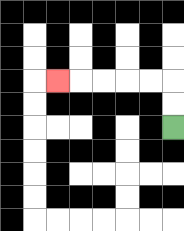{'start': '[7, 5]', 'end': '[2, 3]', 'path_directions': 'U,U,L,L,L,L,L', 'path_coordinates': '[[7, 5], [7, 4], [7, 3], [6, 3], [5, 3], [4, 3], [3, 3], [2, 3]]'}